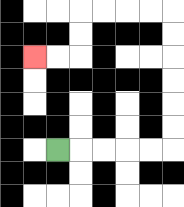{'start': '[2, 6]', 'end': '[1, 2]', 'path_directions': 'R,R,R,R,R,U,U,U,U,U,U,L,L,L,L,D,D,L,L', 'path_coordinates': '[[2, 6], [3, 6], [4, 6], [5, 6], [6, 6], [7, 6], [7, 5], [7, 4], [7, 3], [7, 2], [7, 1], [7, 0], [6, 0], [5, 0], [4, 0], [3, 0], [3, 1], [3, 2], [2, 2], [1, 2]]'}